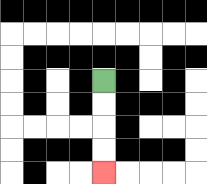{'start': '[4, 3]', 'end': '[4, 7]', 'path_directions': 'D,D,D,D', 'path_coordinates': '[[4, 3], [4, 4], [4, 5], [4, 6], [4, 7]]'}